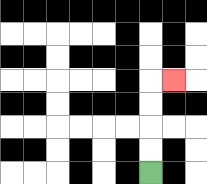{'start': '[6, 7]', 'end': '[7, 3]', 'path_directions': 'U,U,U,U,R', 'path_coordinates': '[[6, 7], [6, 6], [6, 5], [6, 4], [6, 3], [7, 3]]'}